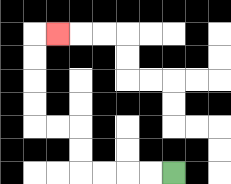{'start': '[7, 7]', 'end': '[2, 1]', 'path_directions': 'L,L,L,L,U,U,L,L,U,U,U,U,R', 'path_coordinates': '[[7, 7], [6, 7], [5, 7], [4, 7], [3, 7], [3, 6], [3, 5], [2, 5], [1, 5], [1, 4], [1, 3], [1, 2], [1, 1], [2, 1]]'}